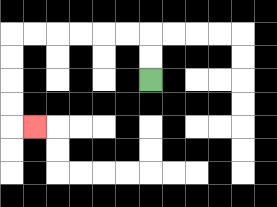{'start': '[6, 3]', 'end': '[1, 5]', 'path_directions': 'U,U,L,L,L,L,L,L,D,D,D,D,R', 'path_coordinates': '[[6, 3], [6, 2], [6, 1], [5, 1], [4, 1], [3, 1], [2, 1], [1, 1], [0, 1], [0, 2], [0, 3], [0, 4], [0, 5], [1, 5]]'}